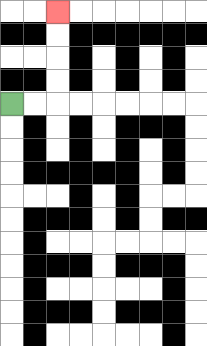{'start': '[0, 4]', 'end': '[2, 0]', 'path_directions': 'R,R,U,U,U,U', 'path_coordinates': '[[0, 4], [1, 4], [2, 4], [2, 3], [2, 2], [2, 1], [2, 0]]'}